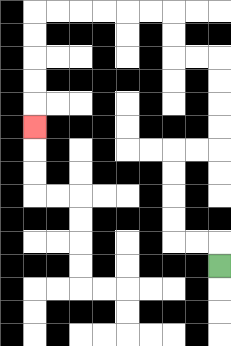{'start': '[9, 11]', 'end': '[1, 5]', 'path_directions': 'U,L,L,U,U,U,U,R,R,U,U,U,U,L,L,U,U,L,L,L,L,L,L,D,D,D,D,D', 'path_coordinates': '[[9, 11], [9, 10], [8, 10], [7, 10], [7, 9], [7, 8], [7, 7], [7, 6], [8, 6], [9, 6], [9, 5], [9, 4], [9, 3], [9, 2], [8, 2], [7, 2], [7, 1], [7, 0], [6, 0], [5, 0], [4, 0], [3, 0], [2, 0], [1, 0], [1, 1], [1, 2], [1, 3], [1, 4], [1, 5]]'}